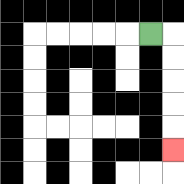{'start': '[6, 1]', 'end': '[7, 6]', 'path_directions': 'R,D,D,D,D,D', 'path_coordinates': '[[6, 1], [7, 1], [7, 2], [7, 3], [7, 4], [7, 5], [7, 6]]'}